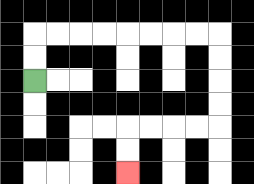{'start': '[1, 3]', 'end': '[5, 7]', 'path_directions': 'U,U,R,R,R,R,R,R,R,R,D,D,D,D,L,L,L,L,D,D', 'path_coordinates': '[[1, 3], [1, 2], [1, 1], [2, 1], [3, 1], [4, 1], [5, 1], [6, 1], [7, 1], [8, 1], [9, 1], [9, 2], [9, 3], [9, 4], [9, 5], [8, 5], [7, 5], [6, 5], [5, 5], [5, 6], [5, 7]]'}